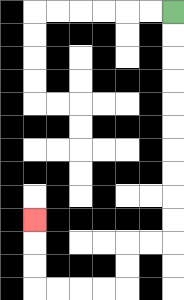{'start': '[7, 0]', 'end': '[1, 9]', 'path_directions': 'D,D,D,D,D,D,D,D,D,D,L,L,D,D,L,L,L,L,U,U,U', 'path_coordinates': '[[7, 0], [7, 1], [7, 2], [7, 3], [7, 4], [7, 5], [7, 6], [7, 7], [7, 8], [7, 9], [7, 10], [6, 10], [5, 10], [5, 11], [5, 12], [4, 12], [3, 12], [2, 12], [1, 12], [1, 11], [1, 10], [1, 9]]'}